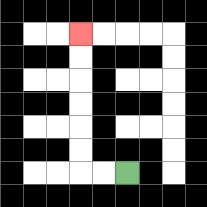{'start': '[5, 7]', 'end': '[3, 1]', 'path_directions': 'L,L,U,U,U,U,U,U', 'path_coordinates': '[[5, 7], [4, 7], [3, 7], [3, 6], [3, 5], [3, 4], [3, 3], [3, 2], [3, 1]]'}